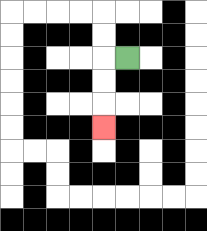{'start': '[5, 2]', 'end': '[4, 5]', 'path_directions': 'L,D,D,D', 'path_coordinates': '[[5, 2], [4, 2], [4, 3], [4, 4], [4, 5]]'}